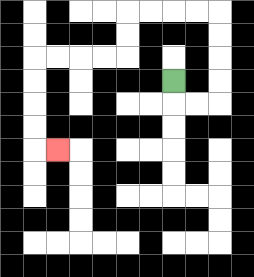{'start': '[7, 3]', 'end': '[2, 6]', 'path_directions': 'D,R,R,U,U,U,U,L,L,L,L,D,D,L,L,L,L,D,D,D,D,R', 'path_coordinates': '[[7, 3], [7, 4], [8, 4], [9, 4], [9, 3], [9, 2], [9, 1], [9, 0], [8, 0], [7, 0], [6, 0], [5, 0], [5, 1], [5, 2], [4, 2], [3, 2], [2, 2], [1, 2], [1, 3], [1, 4], [1, 5], [1, 6], [2, 6]]'}